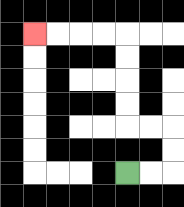{'start': '[5, 7]', 'end': '[1, 1]', 'path_directions': 'R,R,U,U,L,L,U,U,U,U,L,L,L,L', 'path_coordinates': '[[5, 7], [6, 7], [7, 7], [7, 6], [7, 5], [6, 5], [5, 5], [5, 4], [5, 3], [5, 2], [5, 1], [4, 1], [3, 1], [2, 1], [1, 1]]'}